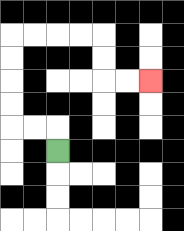{'start': '[2, 6]', 'end': '[6, 3]', 'path_directions': 'U,L,L,U,U,U,U,R,R,R,R,D,D,R,R', 'path_coordinates': '[[2, 6], [2, 5], [1, 5], [0, 5], [0, 4], [0, 3], [0, 2], [0, 1], [1, 1], [2, 1], [3, 1], [4, 1], [4, 2], [4, 3], [5, 3], [6, 3]]'}